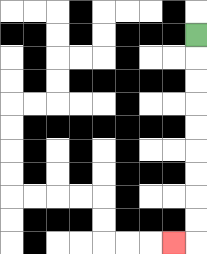{'start': '[8, 1]', 'end': '[7, 10]', 'path_directions': 'D,D,D,D,D,D,D,D,D,L', 'path_coordinates': '[[8, 1], [8, 2], [8, 3], [8, 4], [8, 5], [8, 6], [8, 7], [8, 8], [8, 9], [8, 10], [7, 10]]'}